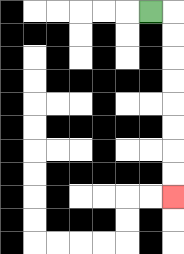{'start': '[6, 0]', 'end': '[7, 8]', 'path_directions': 'R,D,D,D,D,D,D,D,D', 'path_coordinates': '[[6, 0], [7, 0], [7, 1], [7, 2], [7, 3], [7, 4], [7, 5], [7, 6], [7, 7], [7, 8]]'}